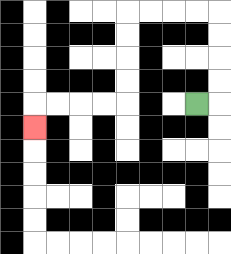{'start': '[8, 4]', 'end': '[1, 5]', 'path_directions': 'R,U,U,U,U,L,L,L,L,D,D,D,D,L,L,L,L,D', 'path_coordinates': '[[8, 4], [9, 4], [9, 3], [9, 2], [9, 1], [9, 0], [8, 0], [7, 0], [6, 0], [5, 0], [5, 1], [5, 2], [5, 3], [5, 4], [4, 4], [3, 4], [2, 4], [1, 4], [1, 5]]'}